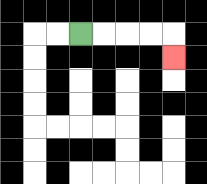{'start': '[3, 1]', 'end': '[7, 2]', 'path_directions': 'R,R,R,R,D', 'path_coordinates': '[[3, 1], [4, 1], [5, 1], [6, 1], [7, 1], [7, 2]]'}